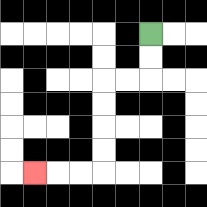{'start': '[6, 1]', 'end': '[1, 7]', 'path_directions': 'D,D,L,L,D,D,D,D,L,L,L', 'path_coordinates': '[[6, 1], [6, 2], [6, 3], [5, 3], [4, 3], [4, 4], [4, 5], [4, 6], [4, 7], [3, 7], [2, 7], [1, 7]]'}